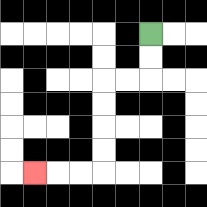{'start': '[6, 1]', 'end': '[1, 7]', 'path_directions': 'D,D,L,L,D,D,D,D,L,L,L', 'path_coordinates': '[[6, 1], [6, 2], [6, 3], [5, 3], [4, 3], [4, 4], [4, 5], [4, 6], [4, 7], [3, 7], [2, 7], [1, 7]]'}